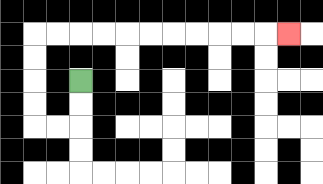{'start': '[3, 3]', 'end': '[12, 1]', 'path_directions': 'D,D,L,L,U,U,U,U,R,R,R,R,R,R,R,R,R,R,R', 'path_coordinates': '[[3, 3], [3, 4], [3, 5], [2, 5], [1, 5], [1, 4], [1, 3], [1, 2], [1, 1], [2, 1], [3, 1], [4, 1], [5, 1], [6, 1], [7, 1], [8, 1], [9, 1], [10, 1], [11, 1], [12, 1]]'}